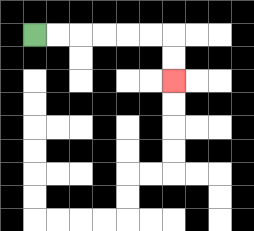{'start': '[1, 1]', 'end': '[7, 3]', 'path_directions': 'R,R,R,R,R,R,D,D', 'path_coordinates': '[[1, 1], [2, 1], [3, 1], [4, 1], [5, 1], [6, 1], [7, 1], [7, 2], [7, 3]]'}